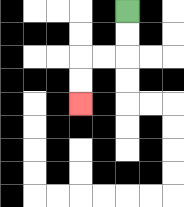{'start': '[5, 0]', 'end': '[3, 4]', 'path_directions': 'D,D,L,L,D,D', 'path_coordinates': '[[5, 0], [5, 1], [5, 2], [4, 2], [3, 2], [3, 3], [3, 4]]'}